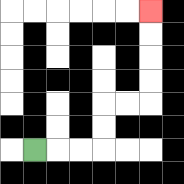{'start': '[1, 6]', 'end': '[6, 0]', 'path_directions': 'R,R,R,U,U,R,R,U,U,U,U', 'path_coordinates': '[[1, 6], [2, 6], [3, 6], [4, 6], [4, 5], [4, 4], [5, 4], [6, 4], [6, 3], [6, 2], [6, 1], [6, 0]]'}